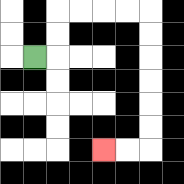{'start': '[1, 2]', 'end': '[4, 6]', 'path_directions': 'R,U,U,R,R,R,R,D,D,D,D,D,D,L,L', 'path_coordinates': '[[1, 2], [2, 2], [2, 1], [2, 0], [3, 0], [4, 0], [5, 0], [6, 0], [6, 1], [6, 2], [6, 3], [6, 4], [6, 5], [6, 6], [5, 6], [4, 6]]'}